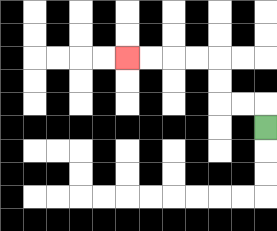{'start': '[11, 5]', 'end': '[5, 2]', 'path_directions': 'U,L,L,U,U,L,L,L,L', 'path_coordinates': '[[11, 5], [11, 4], [10, 4], [9, 4], [9, 3], [9, 2], [8, 2], [7, 2], [6, 2], [5, 2]]'}